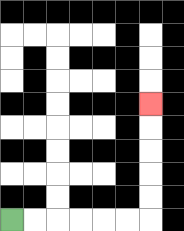{'start': '[0, 9]', 'end': '[6, 4]', 'path_directions': 'R,R,R,R,R,R,U,U,U,U,U', 'path_coordinates': '[[0, 9], [1, 9], [2, 9], [3, 9], [4, 9], [5, 9], [6, 9], [6, 8], [6, 7], [6, 6], [6, 5], [6, 4]]'}